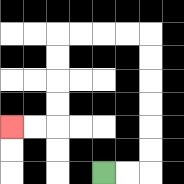{'start': '[4, 7]', 'end': '[0, 5]', 'path_directions': 'R,R,U,U,U,U,U,U,L,L,L,L,D,D,D,D,L,L', 'path_coordinates': '[[4, 7], [5, 7], [6, 7], [6, 6], [6, 5], [6, 4], [6, 3], [6, 2], [6, 1], [5, 1], [4, 1], [3, 1], [2, 1], [2, 2], [2, 3], [2, 4], [2, 5], [1, 5], [0, 5]]'}